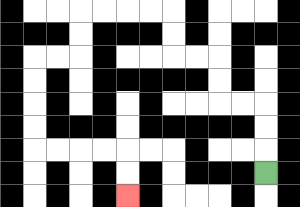{'start': '[11, 7]', 'end': '[5, 8]', 'path_directions': 'U,U,U,L,L,U,U,L,L,U,U,L,L,L,L,D,D,L,L,D,D,D,D,R,R,R,R,D,D', 'path_coordinates': '[[11, 7], [11, 6], [11, 5], [11, 4], [10, 4], [9, 4], [9, 3], [9, 2], [8, 2], [7, 2], [7, 1], [7, 0], [6, 0], [5, 0], [4, 0], [3, 0], [3, 1], [3, 2], [2, 2], [1, 2], [1, 3], [1, 4], [1, 5], [1, 6], [2, 6], [3, 6], [4, 6], [5, 6], [5, 7], [5, 8]]'}